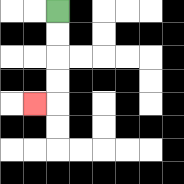{'start': '[2, 0]', 'end': '[1, 4]', 'path_directions': 'D,D,D,D,L', 'path_coordinates': '[[2, 0], [2, 1], [2, 2], [2, 3], [2, 4], [1, 4]]'}